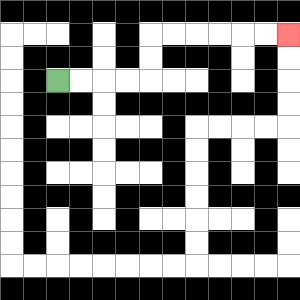{'start': '[2, 3]', 'end': '[12, 1]', 'path_directions': 'R,R,R,R,U,U,R,R,R,R,R,R', 'path_coordinates': '[[2, 3], [3, 3], [4, 3], [5, 3], [6, 3], [6, 2], [6, 1], [7, 1], [8, 1], [9, 1], [10, 1], [11, 1], [12, 1]]'}